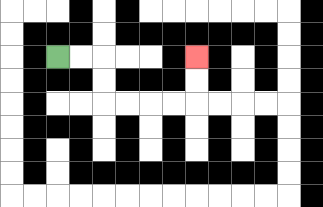{'start': '[2, 2]', 'end': '[8, 2]', 'path_directions': 'R,R,D,D,R,R,R,R,U,U', 'path_coordinates': '[[2, 2], [3, 2], [4, 2], [4, 3], [4, 4], [5, 4], [6, 4], [7, 4], [8, 4], [8, 3], [8, 2]]'}